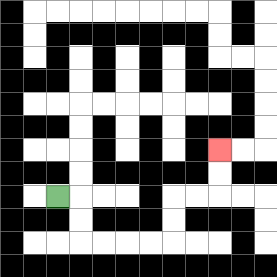{'start': '[2, 8]', 'end': '[9, 6]', 'path_directions': 'R,D,D,R,R,R,R,U,U,R,R,U,U', 'path_coordinates': '[[2, 8], [3, 8], [3, 9], [3, 10], [4, 10], [5, 10], [6, 10], [7, 10], [7, 9], [7, 8], [8, 8], [9, 8], [9, 7], [9, 6]]'}